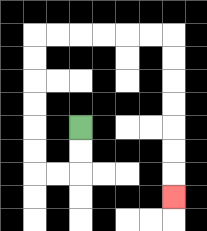{'start': '[3, 5]', 'end': '[7, 8]', 'path_directions': 'D,D,L,L,U,U,U,U,U,U,R,R,R,R,R,R,D,D,D,D,D,D,D', 'path_coordinates': '[[3, 5], [3, 6], [3, 7], [2, 7], [1, 7], [1, 6], [1, 5], [1, 4], [1, 3], [1, 2], [1, 1], [2, 1], [3, 1], [4, 1], [5, 1], [6, 1], [7, 1], [7, 2], [7, 3], [7, 4], [7, 5], [7, 6], [7, 7], [7, 8]]'}